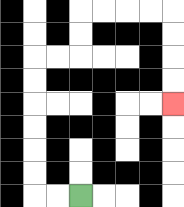{'start': '[3, 8]', 'end': '[7, 4]', 'path_directions': 'L,L,U,U,U,U,U,U,R,R,U,U,R,R,R,R,D,D,D,D', 'path_coordinates': '[[3, 8], [2, 8], [1, 8], [1, 7], [1, 6], [1, 5], [1, 4], [1, 3], [1, 2], [2, 2], [3, 2], [3, 1], [3, 0], [4, 0], [5, 0], [6, 0], [7, 0], [7, 1], [7, 2], [7, 3], [7, 4]]'}